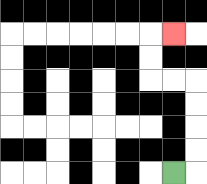{'start': '[7, 7]', 'end': '[7, 1]', 'path_directions': 'R,U,U,U,U,L,L,U,U,R', 'path_coordinates': '[[7, 7], [8, 7], [8, 6], [8, 5], [8, 4], [8, 3], [7, 3], [6, 3], [6, 2], [6, 1], [7, 1]]'}